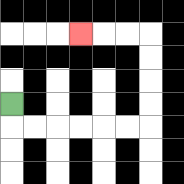{'start': '[0, 4]', 'end': '[3, 1]', 'path_directions': 'D,R,R,R,R,R,R,U,U,U,U,L,L,L', 'path_coordinates': '[[0, 4], [0, 5], [1, 5], [2, 5], [3, 5], [4, 5], [5, 5], [6, 5], [6, 4], [6, 3], [6, 2], [6, 1], [5, 1], [4, 1], [3, 1]]'}